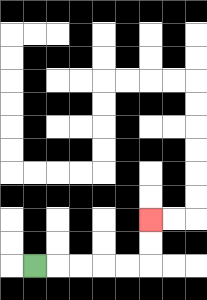{'start': '[1, 11]', 'end': '[6, 9]', 'path_directions': 'R,R,R,R,R,U,U', 'path_coordinates': '[[1, 11], [2, 11], [3, 11], [4, 11], [5, 11], [6, 11], [6, 10], [6, 9]]'}